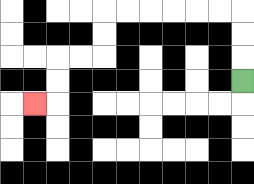{'start': '[10, 3]', 'end': '[1, 4]', 'path_directions': 'U,U,U,L,L,L,L,L,L,D,D,L,L,D,D,L', 'path_coordinates': '[[10, 3], [10, 2], [10, 1], [10, 0], [9, 0], [8, 0], [7, 0], [6, 0], [5, 0], [4, 0], [4, 1], [4, 2], [3, 2], [2, 2], [2, 3], [2, 4], [1, 4]]'}